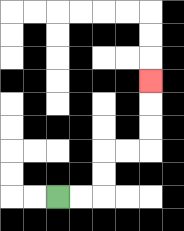{'start': '[2, 8]', 'end': '[6, 3]', 'path_directions': 'R,R,U,U,R,R,U,U,U', 'path_coordinates': '[[2, 8], [3, 8], [4, 8], [4, 7], [4, 6], [5, 6], [6, 6], [6, 5], [6, 4], [6, 3]]'}